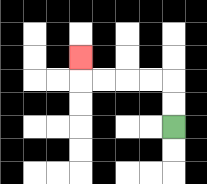{'start': '[7, 5]', 'end': '[3, 2]', 'path_directions': 'U,U,L,L,L,L,U', 'path_coordinates': '[[7, 5], [7, 4], [7, 3], [6, 3], [5, 3], [4, 3], [3, 3], [3, 2]]'}